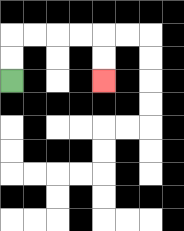{'start': '[0, 3]', 'end': '[4, 3]', 'path_directions': 'U,U,R,R,R,R,D,D', 'path_coordinates': '[[0, 3], [0, 2], [0, 1], [1, 1], [2, 1], [3, 1], [4, 1], [4, 2], [4, 3]]'}